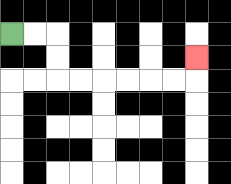{'start': '[0, 1]', 'end': '[8, 2]', 'path_directions': 'R,R,D,D,R,R,R,R,R,R,U', 'path_coordinates': '[[0, 1], [1, 1], [2, 1], [2, 2], [2, 3], [3, 3], [4, 3], [5, 3], [6, 3], [7, 3], [8, 3], [8, 2]]'}